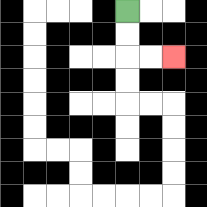{'start': '[5, 0]', 'end': '[7, 2]', 'path_directions': 'D,D,R,R', 'path_coordinates': '[[5, 0], [5, 1], [5, 2], [6, 2], [7, 2]]'}